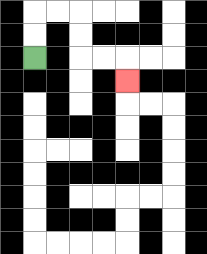{'start': '[1, 2]', 'end': '[5, 3]', 'path_directions': 'U,U,R,R,D,D,R,R,D', 'path_coordinates': '[[1, 2], [1, 1], [1, 0], [2, 0], [3, 0], [3, 1], [3, 2], [4, 2], [5, 2], [5, 3]]'}